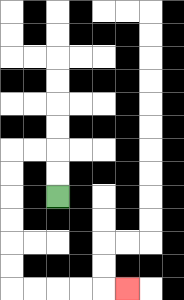{'start': '[2, 8]', 'end': '[5, 12]', 'path_directions': 'U,U,L,L,D,D,D,D,D,D,R,R,R,R,R', 'path_coordinates': '[[2, 8], [2, 7], [2, 6], [1, 6], [0, 6], [0, 7], [0, 8], [0, 9], [0, 10], [0, 11], [0, 12], [1, 12], [2, 12], [3, 12], [4, 12], [5, 12]]'}